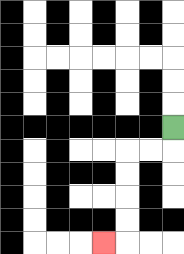{'start': '[7, 5]', 'end': '[4, 10]', 'path_directions': 'D,L,L,D,D,D,D,L', 'path_coordinates': '[[7, 5], [7, 6], [6, 6], [5, 6], [5, 7], [5, 8], [5, 9], [5, 10], [4, 10]]'}